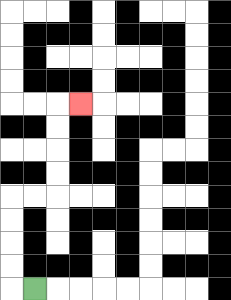{'start': '[1, 12]', 'end': '[3, 4]', 'path_directions': 'L,U,U,U,U,R,R,U,U,U,U,R', 'path_coordinates': '[[1, 12], [0, 12], [0, 11], [0, 10], [0, 9], [0, 8], [1, 8], [2, 8], [2, 7], [2, 6], [2, 5], [2, 4], [3, 4]]'}